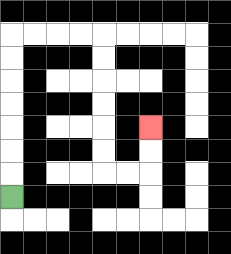{'start': '[0, 8]', 'end': '[6, 5]', 'path_directions': 'U,U,U,U,U,U,U,R,R,R,R,D,D,D,D,D,D,R,R,U,U', 'path_coordinates': '[[0, 8], [0, 7], [0, 6], [0, 5], [0, 4], [0, 3], [0, 2], [0, 1], [1, 1], [2, 1], [3, 1], [4, 1], [4, 2], [4, 3], [4, 4], [4, 5], [4, 6], [4, 7], [5, 7], [6, 7], [6, 6], [6, 5]]'}